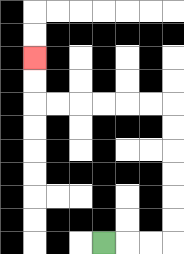{'start': '[4, 10]', 'end': '[1, 2]', 'path_directions': 'R,R,R,U,U,U,U,U,U,L,L,L,L,L,L,U,U', 'path_coordinates': '[[4, 10], [5, 10], [6, 10], [7, 10], [7, 9], [7, 8], [7, 7], [7, 6], [7, 5], [7, 4], [6, 4], [5, 4], [4, 4], [3, 4], [2, 4], [1, 4], [1, 3], [1, 2]]'}